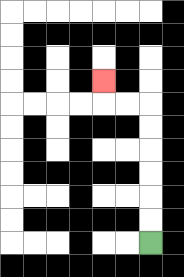{'start': '[6, 10]', 'end': '[4, 3]', 'path_directions': 'U,U,U,U,U,U,L,L,U', 'path_coordinates': '[[6, 10], [6, 9], [6, 8], [6, 7], [6, 6], [6, 5], [6, 4], [5, 4], [4, 4], [4, 3]]'}